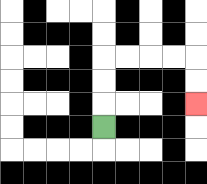{'start': '[4, 5]', 'end': '[8, 4]', 'path_directions': 'U,U,U,R,R,R,R,D,D', 'path_coordinates': '[[4, 5], [4, 4], [4, 3], [4, 2], [5, 2], [6, 2], [7, 2], [8, 2], [8, 3], [8, 4]]'}